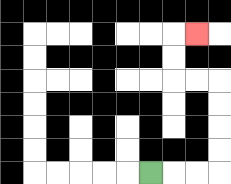{'start': '[6, 7]', 'end': '[8, 1]', 'path_directions': 'R,R,R,U,U,U,U,L,L,U,U,R', 'path_coordinates': '[[6, 7], [7, 7], [8, 7], [9, 7], [9, 6], [9, 5], [9, 4], [9, 3], [8, 3], [7, 3], [7, 2], [7, 1], [8, 1]]'}